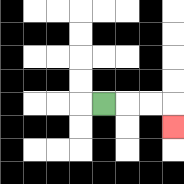{'start': '[4, 4]', 'end': '[7, 5]', 'path_directions': 'R,R,R,D', 'path_coordinates': '[[4, 4], [5, 4], [6, 4], [7, 4], [7, 5]]'}